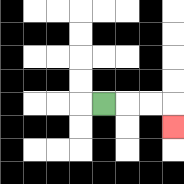{'start': '[4, 4]', 'end': '[7, 5]', 'path_directions': 'R,R,R,D', 'path_coordinates': '[[4, 4], [5, 4], [6, 4], [7, 4], [7, 5]]'}